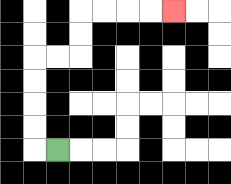{'start': '[2, 6]', 'end': '[7, 0]', 'path_directions': 'L,U,U,U,U,R,R,U,U,R,R,R,R', 'path_coordinates': '[[2, 6], [1, 6], [1, 5], [1, 4], [1, 3], [1, 2], [2, 2], [3, 2], [3, 1], [3, 0], [4, 0], [5, 0], [6, 0], [7, 0]]'}